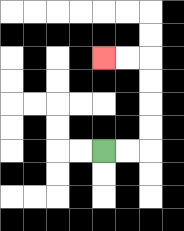{'start': '[4, 6]', 'end': '[4, 2]', 'path_directions': 'R,R,U,U,U,U,L,L', 'path_coordinates': '[[4, 6], [5, 6], [6, 6], [6, 5], [6, 4], [6, 3], [6, 2], [5, 2], [4, 2]]'}